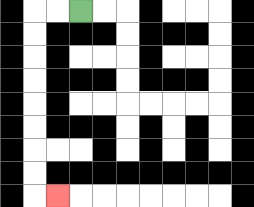{'start': '[3, 0]', 'end': '[2, 8]', 'path_directions': 'L,L,D,D,D,D,D,D,D,D,R', 'path_coordinates': '[[3, 0], [2, 0], [1, 0], [1, 1], [1, 2], [1, 3], [1, 4], [1, 5], [1, 6], [1, 7], [1, 8], [2, 8]]'}